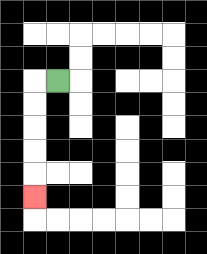{'start': '[2, 3]', 'end': '[1, 8]', 'path_directions': 'L,D,D,D,D,D', 'path_coordinates': '[[2, 3], [1, 3], [1, 4], [1, 5], [1, 6], [1, 7], [1, 8]]'}